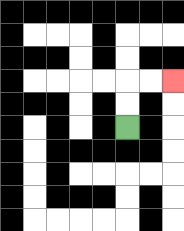{'start': '[5, 5]', 'end': '[7, 3]', 'path_directions': 'U,U,R,R', 'path_coordinates': '[[5, 5], [5, 4], [5, 3], [6, 3], [7, 3]]'}